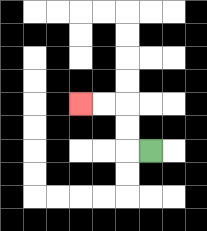{'start': '[6, 6]', 'end': '[3, 4]', 'path_directions': 'L,U,U,L,L', 'path_coordinates': '[[6, 6], [5, 6], [5, 5], [5, 4], [4, 4], [3, 4]]'}